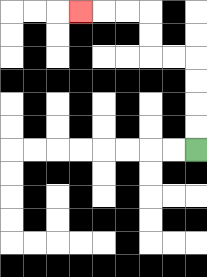{'start': '[8, 6]', 'end': '[3, 0]', 'path_directions': 'U,U,U,U,L,L,U,U,L,L,L', 'path_coordinates': '[[8, 6], [8, 5], [8, 4], [8, 3], [8, 2], [7, 2], [6, 2], [6, 1], [6, 0], [5, 0], [4, 0], [3, 0]]'}